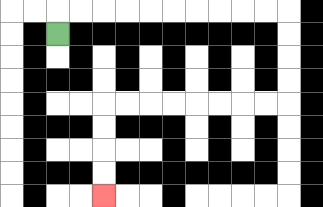{'start': '[2, 1]', 'end': '[4, 8]', 'path_directions': 'U,R,R,R,R,R,R,R,R,R,R,D,D,D,D,L,L,L,L,L,L,L,L,D,D,D,D', 'path_coordinates': '[[2, 1], [2, 0], [3, 0], [4, 0], [5, 0], [6, 0], [7, 0], [8, 0], [9, 0], [10, 0], [11, 0], [12, 0], [12, 1], [12, 2], [12, 3], [12, 4], [11, 4], [10, 4], [9, 4], [8, 4], [7, 4], [6, 4], [5, 4], [4, 4], [4, 5], [4, 6], [4, 7], [4, 8]]'}